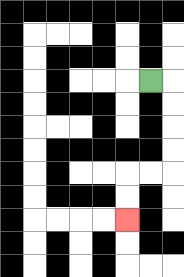{'start': '[6, 3]', 'end': '[5, 9]', 'path_directions': 'R,D,D,D,D,L,L,D,D', 'path_coordinates': '[[6, 3], [7, 3], [7, 4], [7, 5], [7, 6], [7, 7], [6, 7], [5, 7], [5, 8], [5, 9]]'}